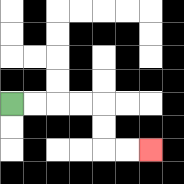{'start': '[0, 4]', 'end': '[6, 6]', 'path_directions': 'R,R,R,R,D,D,R,R', 'path_coordinates': '[[0, 4], [1, 4], [2, 4], [3, 4], [4, 4], [4, 5], [4, 6], [5, 6], [6, 6]]'}